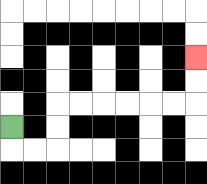{'start': '[0, 5]', 'end': '[8, 2]', 'path_directions': 'D,R,R,U,U,R,R,R,R,R,R,U,U', 'path_coordinates': '[[0, 5], [0, 6], [1, 6], [2, 6], [2, 5], [2, 4], [3, 4], [4, 4], [5, 4], [6, 4], [7, 4], [8, 4], [8, 3], [8, 2]]'}